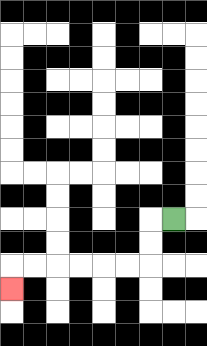{'start': '[7, 9]', 'end': '[0, 12]', 'path_directions': 'L,D,D,L,L,L,L,L,L,D', 'path_coordinates': '[[7, 9], [6, 9], [6, 10], [6, 11], [5, 11], [4, 11], [3, 11], [2, 11], [1, 11], [0, 11], [0, 12]]'}